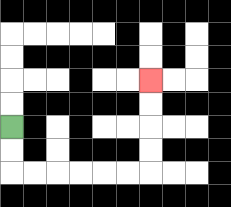{'start': '[0, 5]', 'end': '[6, 3]', 'path_directions': 'D,D,R,R,R,R,R,R,U,U,U,U', 'path_coordinates': '[[0, 5], [0, 6], [0, 7], [1, 7], [2, 7], [3, 7], [4, 7], [5, 7], [6, 7], [6, 6], [6, 5], [6, 4], [6, 3]]'}